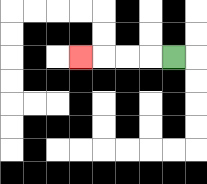{'start': '[7, 2]', 'end': '[3, 2]', 'path_directions': 'L,L,L,L', 'path_coordinates': '[[7, 2], [6, 2], [5, 2], [4, 2], [3, 2]]'}